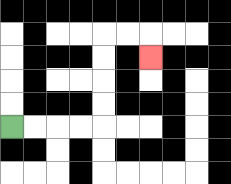{'start': '[0, 5]', 'end': '[6, 2]', 'path_directions': 'R,R,R,R,U,U,U,U,R,R,D', 'path_coordinates': '[[0, 5], [1, 5], [2, 5], [3, 5], [4, 5], [4, 4], [4, 3], [4, 2], [4, 1], [5, 1], [6, 1], [6, 2]]'}